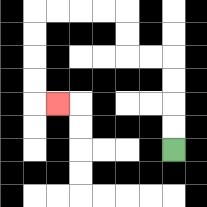{'start': '[7, 6]', 'end': '[2, 4]', 'path_directions': 'U,U,U,U,L,L,U,U,L,L,L,L,D,D,D,D,R', 'path_coordinates': '[[7, 6], [7, 5], [7, 4], [7, 3], [7, 2], [6, 2], [5, 2], [5, 1], [5, 0], [4, 0], [3, 0], [2, 0], [1, 0], [1, 1], [1, 2], [1, 3], [1, 4], [2, 4]]'}